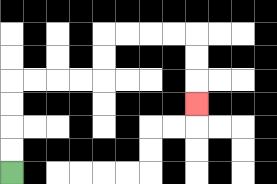{'start': '[0, 7]', 'end': '[8, 4]', 'path_directions': 'U,U,U,U,R,R,R,R,U,U,R,R,R,R,D,D,D', 'path_coordinates': '[[0, 7], [0, 6], [0, 5], [0, 4], [0, 3], [1, 3], [2, 3], [3, 3], [4, 3], [4, 2], [4, 1], [5, 1], [6, 1], [7, 1], [8, 1], [8, 2], [8, 3], [8, 4]]'}